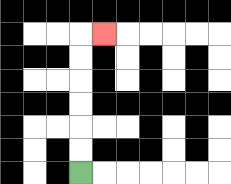{'start': '[3, 7]', 'end': '[4, 1]', 'path_directions': 'U,U,U,U,U,U,R', 'path_coordinates': '[[3, 7], [3, 6], [3, 5], [3, 4], [3, 3], [3, 2], [3, 1], [4, 1]]'}